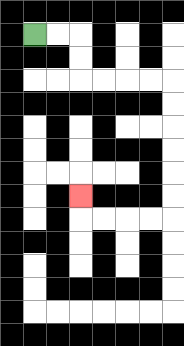{'start': '[1, 1]', 'end': '[3, 8]', 'path_directions': 'R,R,D,D,R,R,R,R,D,D,D,D,D,D,L,L,L,L,U', 'path_coordinates': '[[1, 1], [2, 1], [3, 1], [3, 2], [3, 3], [4, 3], [5, 3], [6, 3], [7, 3], [7, 4], [7, 5], [7, 6], [7, 7], [7, 8], [7, 9], [6, 9], [5, 9], [4, 9], [3, 9], [3, 8]]'}